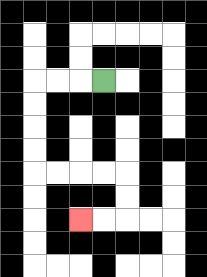{'start': '[4, 3]', 'end': '[3, 9]', 'path_directions': 'L,L,L,D,D,D,D,R,R,R,R,D,D,L,L', 'path_coordinates': '[[4, 3], [3, 3], [2, 3], [1, 3], [1, 4], [1, 5], [1, 6], [1, 7], [2, 7], [3, 7], [4, 7], [5, 7], [5, 8], [5, 9], [4, 9], [3, 9]]'}